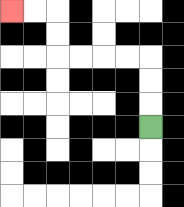{'start': '[6, 5]', 'end': '[0, 0]', 'path_directions': 'U,U,U,L,L,L,L,U,U,L,L', 'path_coordinates': '[[6, 5], [6, 4], [6, 3], [6, 2], [5, 2], [4, 2], [3, 2], [2, 2], [2, 1], [2, 0], [1, 0], [0, 0]]'}